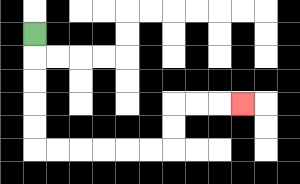{'start': '[1, 1]', 'end': '[10, 4]', 'path_directions': 'D,D,D,D,D,R,R,R,R,R,R,U,U,R,R,R', 'path_coordinates': '[[1, 1], [1, 2], [1, 3], [1, 4], [1, 5], [1, 6], [2, 6], [3, 6], [4, 6], [5, 6], [6, 6], [7, 6], [7, 5], [7, 4], [8, 4], [9, 4], [10, 4]]'}